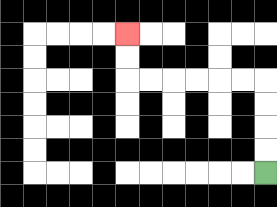{'start': '[11, 7]', 'end': '[5, 1]', 'path_directions': 'U,U,U,U,L,L,L,L,L,L,U,U', 'path_coordinates': '[[11, 7], [11, 6], [11, 5], [11, 4], [11, 3], [10, 3], [9, 3], [8, 3], [7, 3], [6, 3], [5, 3], [5, 2], [5, 1]]'}